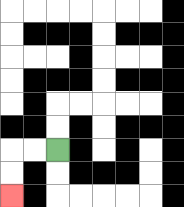{'start': '[2, 6]', 'end': '[0, 8]', 'path_directions': 'L,L,D,D', 'path_coordinates': '[[2, 6], [1, 6], [0, 6], [0, 7], [0, 8]]'}